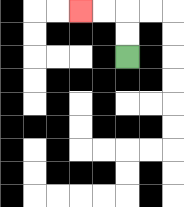{'start': '[5, 2]', 'end': '[3, 0]', 'path_directions': 'U,U,L,L', 'path_coordinates': '[[5, 2], [5, 1], [5, 0], [4, 0], [3, 0]]'}